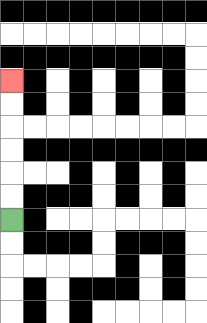{'start': '[0, 9]', 'end': '[0, 3]', 'path_directions': 'U,U,U,U,U,U', 'path_coordinates': '[[0, 9], [0, 8], [0, 7], [0, 6], [0, 5], [0, 4], [0, 3]]'}